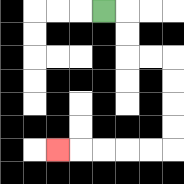{'start': '[4, 0]', 'end': '[2, 6]', 'path_directions': 'R,D,D,R,R,D,D,D,D,L,L,L,L,L', 'path_coordinates': '[[4, 0], [5, 0], [5, 1], [5, 2], [6, 2], [7, 2], [7, 3], [7, 4], [7, 5], [7, 6], [6, 6], [5, 6], [4, 6], [3, 6], [2, 6]]'}